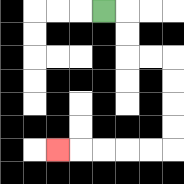{'start': '[4, 0]', 'end': '[2, 6]', 'path_directions': 'R,D,D,R,R,D,D,D,D,L,L,L,L,L', 'path_coordinates': '[[4, 0], [5, 0], [5, 1], [5, 2], [6, 2], [7, 2], [7, 3], [7, 4], [7, 5], [7, 6], [6, 6], [5, 6], [4, 6], [3, 6], [2, 6]]'}